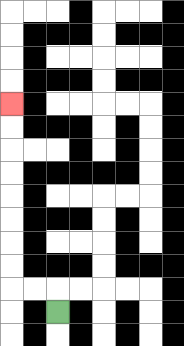{'start': '[2, 13]', 'end': '[0, 4]', 'path_directions': 'U,L,L,U,U,U,U,U,U,U,U', 'path_coordinates': '[[2, 13], [2, 12], [1, 12], [0, 12], [0, 11], [0, 10], [0, 9], [0, 8], [0, 7], [0, 6], [0, 5], [0, 4]]'}